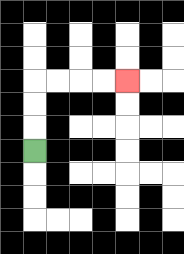{'start': '[1, 6]', 'end': '[5, 3]', 'path_directions': 'U,U,U,R,R,R,R', 'path_coordinates': '[[1, 6], [1, 5], [1, 4], [1, 3], [2, 3], [3, 3], [4, 3], [5, 3]]'}